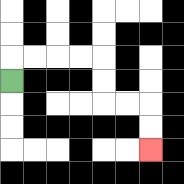{'start': '[0, 3]', 'end': '[6, 6]', 'path_directions': 'U,R,R,R,R,D,D,R,R,D,D', 'path_coordinates': '[[0, 3], [0, 2], [1, 2], [2, 2], [3, 2], [4, 2], [4, 3], [4, 4], [5, 4], [6, 4], [6, 5], [6, 6]]'}